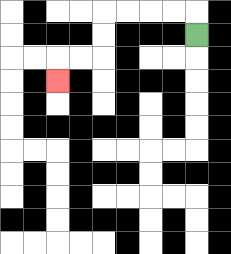{'start': '[8, 1]', 'end': '[2, 3]', 'path_directions': 'U,L,L,L,L,D,D,L,L,D', 'path_coordinates': '[[8, 1], [8, 0], [7, 0], [6, 0], [5, 0], [4, 0], [4, 1], [4, 2], [3, 2], [2, 2], [2, 3]]'}